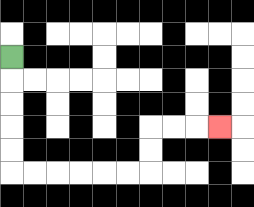{'start': '[0, 2]', 'end': '[9, 5]', 'path_directions': 'D,D,D,D,D,R,R,R,R,R,R,U,U,R,R,R', 'path_coordinates': '[[0, 2], [0, 3], [0, 4], [0, 5], [0, 6], [0, 7], [1, 7], [2, 7], [3, 7], [4, 7], [5, 7], [6, 7], [6, 6], [6, 5], [7, 5], [8, 5], [9, 5]]'}